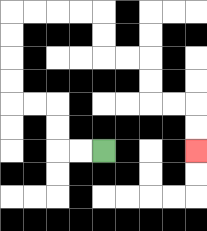{'start': '[4, 6]', 'end': '[8, 6]', 'path_directions': 'L,L,U,U,L,L,U,U,U,U,R,R,R,R,D,D,R,R,D,D,R,R,D,D', 'path_coordinates': '[[4, 6], [3, 6], [2, 6], [2, 5], [2, 4], [1, 4], [0, 4], [0, 3], [0, 2], [0, 1], [0, 0], [1, 0], [2, 0], [3, 0], [4, 0], [4, 1], [4, 2], [5, 2], [6, 2], [6, 3], [6, 4], [7, 4], [8, 4], [8, 5], [8, 6]]'}